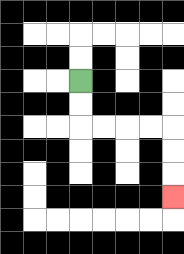{'start': '[3, 3]', 'end': '[7, 8]', 'path_directions': 'D,D,R,R,R,R,D,D,D', 'path_coordinates': '[[3, 3], [3, 4], [3, 5], [4, 5], [5, 5], [6, 5], [7, 5], [7, 6], [7, 7], [7, 8]]'}